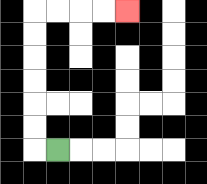{'start': '[2, 6]', 'end': '[5, 0]', 'path_directions': 'L,U,U,U,U,U,U,R,R,R,R', 'path_coordinates': '[[2, 6], [1, 6], [1, 5], [1, 4], [1, 3], [1, 2], [1, 1], [1, 0], [2, 0], [3, 0], [4, 0], [5, 0]]'}